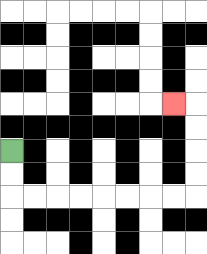{'start': '[0, 6]', 'end': '[7, 4]', 'path_directions': 'D,D,R,R,R,R,R,R,R,R,U,U,U,U,L', 'path_coordinates': '[[0, 6], [0, 7], [0, 8], [1, 8], [2, 8], [3, 8], [4, 8], [5, 8], [6, 8], [7, 8], [8, 8], [8, 7], [8, 6], [8, 5], [8, 4], [7, 4]]'}